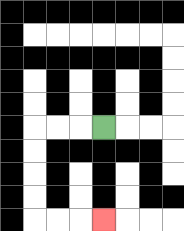{'start': '[4, 5]', 'end': '[4, 9]', 'path_directions': 'L,L,L,D,D,D,D,R,R,R', 'path_coordinates': '[[4, 5], [3, 5], [2, 5], [1, 5], [1, 6], [1, 7], [1, 8], [1, 9], [2, 9], [3, 9], [4, 9]]'}